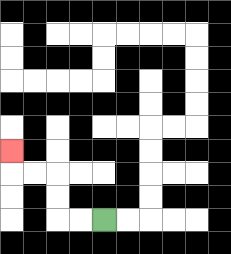{'start': '[4, 9]', 'end': '[0, 6]', 'path_directions': 'L,L,U,U,L,L,U', 'path_coordinates': '[[4, 9], [3, 9], [2, 9], [2, 8], [2, 7], [1, 7], [0, 7], [0, 6]]'}